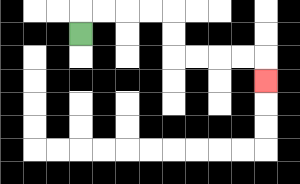{'start': '[3, 1]', 'end': '[11, 3]', 'path_directions': 'U,R,R,R,R,D,D,R,R,R,R,D', 'path_coordinates': '[[3, 1], [3, 0], [4, 0], [5, 0], [6, 0], [7, 0], [7, 1], [7, 2], [8, 2], [9, 2], [10, 2], [11, 2], [11, 3]]'}